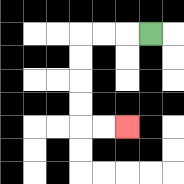{'start': '[6, 1]', 'end': '[5, 5]', 'path_directions': 'L,L,L,D,D,D,D,R,R', 'path_coordinates': '[[6, 1], [5, 1], [4, 1], [3, 1], [3, 2], [3, 3], [3, 4], [3, 5], [4, 5], [5, 5]]'}